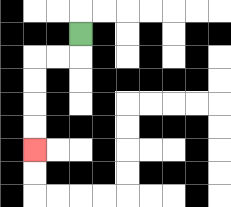{'start': '[3, 1]', 'end': '[1, 6]', 'path_directions': 'D,L,L,D,D,D,D', 'path_coordinates': '[[3, 1], [3, 2], [2, 2], [1, 2], [1, 3], [1, 4], [1, 5], [1, 6]]'}